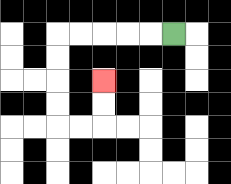{'start': '[7, 1]', 'end': '[4, 3]', 'path_directions': 'L,L,L,L,L,D,D,D,D,R,R,U,U', 'path_coordinates': '[[7, 1], [6, 1], [5, 1], [4, 1], [3, 1], [2, 1], [2, 2], [2, 3], [2, 4], [2, 5], [3, 5], [4, 5], [4, 4], [4, 3]]'}